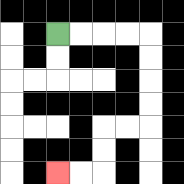{'start': '[2, 1]', 'end': '[2, 7]', 'path_directions': 'R,R,R,R,D,D,D,D,L,L,D,D,L,L', 'path_coordinates': '[[2, 1], [3, 1], [4, 1], [5, 1], [6, 1], [6, 2], [6, 3], [6, 4], [6, 5], [5, 5], [4, 5], [4, 6], [4, 7], [3, 7], [2, 7]]'}